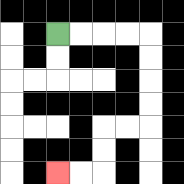{'start': '[2, 1]', 'end': '[2, 7]', 'path_directions': 'R,R,R,R,D,D,D,D,L,L,D,D,L,L', 'path_coordinates': '[[2, 1], [3, 1], [4, 1], [5, 1], [6, 1], [6, 2], [6, 3], [6, 4], [6, 5], [5, 5], [4, 5], [4, 6], [4, 7], [3, 7], [2, 7]]'}